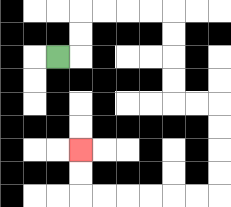{'start': '[2, 2]', 'end': '[3, 6]', 'path_directions': 'R,U,U,R,R,R,R,D,D,D,D,R,R,D,D,D,D,L,L,L,L,L,L,U,U', 'path_coordinates': '[[2, 2], [3, 2], [3, 1], [3, 0], [4, 0], [5, 0], [6, 0], [7, 0], [7, 1], [7, 2], [7, 3], [7, 4], [8, 4], [9, 4], [9, 5], [9, 6], [9, 7], [9, 8], [8, 8], [7, 8], [6, 8], [5, 8], [4, 8], [3, 8], [3, 7], [3, 6]]'}